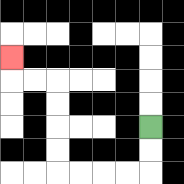{'start': '[6, 5]', 'end': '[0, 2]', 'path_directions': 'D,D,L,L,L,L,U,U,U,U,L,L,U', 'path_coordinates': '[[6, 5], [6, 6], [6, 7], [5, 7], [4, 7], [3, 7], [2, 7], [2, 6], [2, 5], [2, 4], [2, 3], [1, 3], [0, 3], [0, 2]]'}